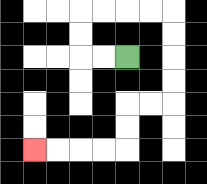{'start': '[5, 2]', 'end': '[1, 6]', 'path_directions': 'L,L,U,U,R,R,R,R,D,D,D,D,L,L,D,D,L,L,L,L', 'path_coordinates': '[[5, 2], [4, 2], [3, 2], [3, 1], [3, 0], [4, 0], [5, 0], [6, 0], [7, 0], [7, 1], [7, 2], [7, 3], [7, 4], [6, 4], [5, 4], [5, 5], [5, 6], [4, 6], [3, 6], [2, 6], [1, 6]]'}